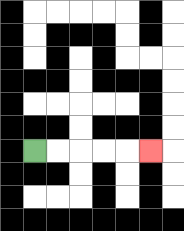{'start': '[1, 6]', 'end': '[6, 6]', 'path_directions': 'R,R,R,R,R', 'path_coordinates': '[[1, 6], [2, 6], [3, 6], [4, 6], [5, 6], [6, 6]]'}